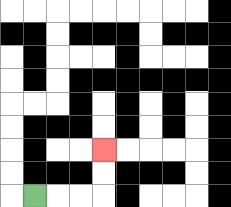{'start': '[1, 8]', 'end': '[4, 6]', 'path_directions': 'R,R,R,U,U', 'path_coordinates': '[[1, 8], [2, 8], [3, 8], [4, 8], [4, 7], [4, 6]]'}